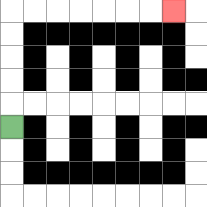{'start': '[0, 5]', 'end': '[7, 0]', 'path_directions': 'U,U,U,U,U,R,R,R,R,R,R,R', 'path_coordinates': '[[0, 5], [0, 4], [0, 3], [0, 2], [0, 1], [0, 0], [1, 0], [2, 0], [3, 0], [4, 0], [5, 0], [6, 0], [7, 0]]'}